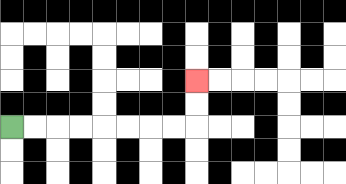{'start': '[0, 5]', 'end': '[8, 3]', 'path_directions': 'R,R,R,R,R,R,R,R,U,U', 'path_coordinates': '[[0, 5], [1, 5], [2, 5], [3, 5], [4, 5], [5, 5], [6, 5], [7, 5], [8, 5], [8, 4], [8, 3]]'}